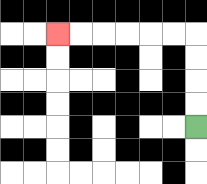{'start': '[8, 5]', 'end': '[2, 1]', 'path_directions': 'U,U,U,U,L,L,L,L,L,L', 'path_coordinates': '[[8, 5], [8, 4], [8, 3], [8, 2], [8, 1], [7, 1], [6, 1], [5, 1], [4, 1], [3, 1], [2, 1]]'}